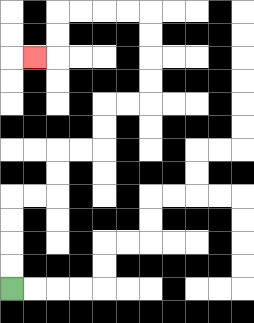{'start': '[0, 12]', 'end': '[1, 2]', 'path_directions': 'U,U,U,U,R,R,U,U,R,R,U,U,R,R,U,U,U,U,L,L,L,L,D,D,L', 'path_coordinates': '[[0, 12], [0, 11], [0, 10], [0, 9], [0, 8], [1, 8], [2, 8], [2, 7], [2, 6], [3, 6], [4, 6], [4, 5], [4, 4], [5, 4], [6, 4], [6, 3], [6, 2], [6, 1], [6, 0], [5, 0], [4, 0], [3, 0], [2, 0], [2, 1], [2, 2], [1, 2]]'}